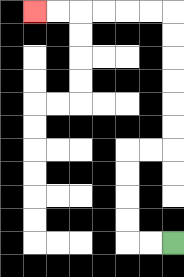{'start': '[7, 10]', 'end': '[1, 0]', 'path_directions': 'L,L,U,U,U,U,R,R,U,U,U,U,U,U,L,L,L,L,L,L', 'path_coordinates': '[[7, 10], [6, 10], [5, 10], [5, 9], [5, 8], [5, 7], [5, 6], [6, 6], [7, 6], [7, 5], [7, 4], [7, 3], [7, 2], [7, 1], [7, 0], [6, 0], [5, 0], [4, 0], [3, 0], [2, 0], [1, 0]]'}